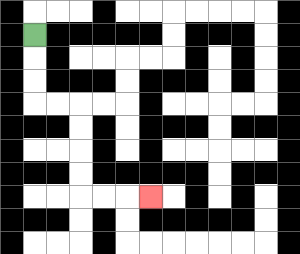{'start': '[1, 1]', 'end': '[6, 8]', 'path_directions': 'D,D,D,R,R,D,D,D,D,R,R,R', 'path_coordinates': '[[1, 1], [1, 2], [1, 3], [1, 4], [2, 4], [3, 4], [3, 5], [3, 6], [3, 7], [3, 8], [4, 8], [5, 8], [6, 8]]'}